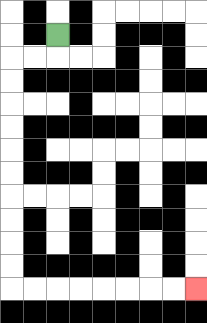{'start': '[2, 1]', 'end': '[8, 12]', 'path_directions': 'D,L,L,D,D,D,D,D,D,D,D,D,D,R,R,R,R,R,R,R,R', 'path_coordinates': '[[2, 1], [2, 2], [1, 2], [0, 2], [0, 3], [0, 4], [0, 5], [0, 6], [0, 7], [0, 8], [0, 9], [0, 10], [0, 11], [0, 12], [1, 12], [2, 12], [3, 12], [4, 12], [5, 12], [6, 12], [7, 12], [8, 12]]'}